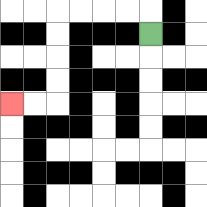{'start': '[6, 1]', 'end': '[0, 4]', 'path_directions': 'U,L,L,L,L,D,D,D,D,L,L', 'path_coordinates': '[[6, 1], [6, 0], [5, 0], [4, 0], [3, 0], [2, 0], [2, 1], [2, 2], [2, 3], [2, 4], [1, 4], [0, 4]]'}